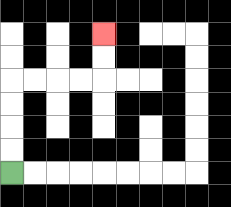{'start': '[0, 7]', 'end': '[4, 1]', 'path_directions': 'U,U,U,U,R,R,R,R,U,U', 'path_coordinates': '[[0, 7], [0, 6], [0, 5], [0, 4], [0, 3], [1, 3], [2, 3], [3, 3], [4, 3], [4, 2], [4, 1]]'}